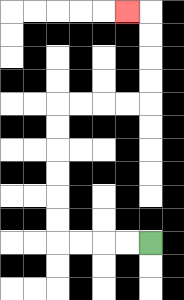{'start': '[6, 10]', 'end': '[5, 0]', 'path_directions': 'L,L,L,L,U,U,U,U,U,U,R,R,R,R,U,U,U,U,L', 'path_coordinates': '[[6, 10], [5, 10], [4, 10], [3, 10], [2, 10], [2, 9], [2, 8], [2, 7], [2, 6], [2, 5], [2, 4], [3, 4], [4, 4], [5, 4], [6, 4], [6, 3], [6, 2], [6, 1], [6, 0], [5, 0]]'}